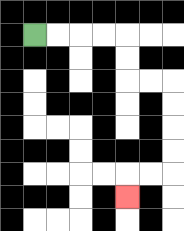{'start': '[1, 1]', 'end': '[5, 8]', 'path_directions': 'R,R,R,R,D,D,R,R,D,D,D,D,L,L,D', 'path_coordinates': '[[1, 1], [2, 1], [3, 1], [4, 1], [5, 1], [5, 2], [5, 3], [6, 3], [7, 3], [7, 4], [7, 5], [7, 6], [7, 7], [6, 7], [5, 7], [5, 8]]'}